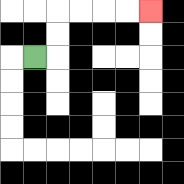{'start': '[1, 2]', 'end': '[6, 0]', 'path_directions': 'R,U,U,R,R,R,R', 'path_coordinates': '[[1, 2], [2, 2], [2, 1], [2, 0], [3, 0], [4, 0], [5, 0], [6, 0]]'}